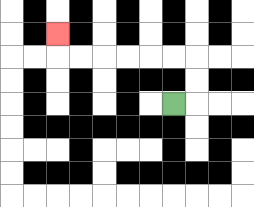{'start': '[7, 4]', 'end': '[2, 1]', 'path_directions': 'R,U,U,L,L,L,L,L,L,U', 'path_coordinates': '[[7, 4], [8, 4], [8, 3], [8, 2], [7, 2], [6, 2], [5, 2], [4, 2], [3, 2], [2, 2], [2, 1]]'}